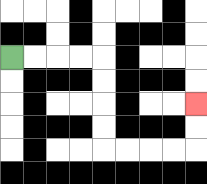{'start': '[0, 2]', 'end': '[8, 4]', 'path_directions': 'R,R,R,R,D,D,D,D,R,R,R,R,U,U', 'path_coordinates': '[[0, 2], [1, 2], [2, 2], [3, 2], [4, 2], [4, 3], [4, 4], [4, 5], [4, 6], [5, 6], [6, 6], [7, 6], [8, 6], [8, 5], [8, 4]]'}